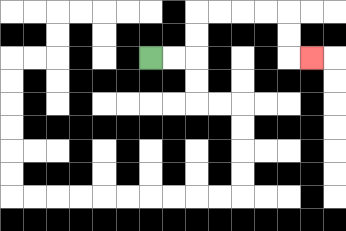{'start': '[6, 2]', 'end': '[13, 2]', 'path_directions': 'R,R,U,U,R,R,R,R,D,D,R', 'path_coordinates': '[[6, 2], [7, 2], [8, 2], [8, 1], [8, 0], [9, 0], [10, 0], [11, 0], [12, 0], [12, 1], [12, 2], [13, 2]]'}